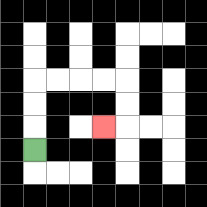{'start': '[1, 6]', 'end': '[4, 5]', 'path_directions': 'U,U,U,R,R,R,R,D,D,L', 'path_coordinates': '[[1, 6], [1, 5], [1, 4], [1, 3], [2, 3], [3, 3], [4, 3], [5, 3], [5, 4], [5, 5], [4, 5]]'}